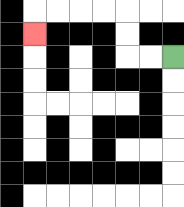{'start': '[7, 2]', 'end': '[1, 1]', 'path_directions': 'L,L,U,U,L,L,L,L,D', 'path_coordinates': '[[7, 2], [6, 2], [5, 2], [5, 1], [5, 0], [4, 0], [3, 0], [2, 0], [1, 0], [1, 1]]'}